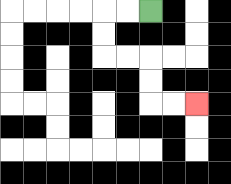{'start': '[6, 0]', 'end': '[8, 4]', 'path_directions': 'L,L,D,D,R,R,D,D,R,R', 'path_coordinates': '[[6, 0], [5, 0], [4, 0], [4, 1], [4, 2], [5, 2], [6, 2], [6, 3], [6, 4], [7, 4], [8, 4]]'}